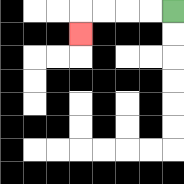{'start': '[7, 0]', 'end': '[3, 1]', 'path_directions': 'L,L,L,L,D', 'path_coordinates': '[[7, 0], [6, 0], [5, 0], [4, 0], [3, 0], [3, 1]]'}